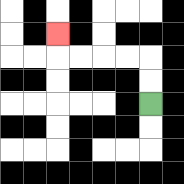{'start': '[6, 4]', 'end': '[2, 1]', 'path_directions': 'U,U,L,L,L,L,U', 'path_coordinates': '[[6, 4], [6, 3], [6, 2], [5, 2], [4, 2], [3, 2], [2, 2], [2, 1]]'}